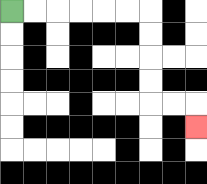{'start': '[0, 0]', 'end': '[8, 5]', 'path_directions': 'R,R,R,R,R,R,D,D,D,D,R,R,D', 'path_coordinates': '[[0, 0], [1, 0], [2, 0], [3, 0], [4, 0], [5, 0], [6, 0], [6, 1], [6, 2], [6, 3], [6, 4], [7, 4], [8, 4], [8, 5]]'}